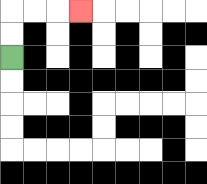{'start': '[0, 2]', 'end': '[3, 0]', 'path_directions': 'U,U,R,R,R', 'path_coordinates': '[[0, 2], [0, 1], [0, 0], [1, 0], [2, 0], [3, 0]]'}